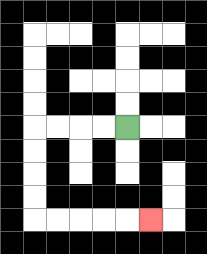{'start': '[5, 5]', 'end': '[6, 9]', 'path_directions': 'L,L,L,L,D,D,D,D,R,R,R,R,R', 'path_coordinates': '[[5, 5], [4, 5], [3, 5], [2, 5], [1, 5], [1, 6], [1, 7], [1, 8], [1, 9], [2, 9], [3, 9], [4, 9], [5, 9], [6, 9]]'}